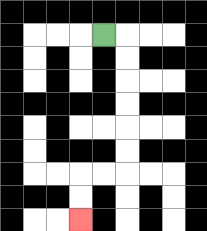{'start': '[4, 1]', 'end': '[3, 9]', 'path_directions': 'R,D,D,D,D,D,D,L,L,D,D', 'path_coordinates': '[[4, 1], [5, 1], [5, 2], [5, 3], [5, 4], [5, 5], [5, 6], [5, 7], [4, 7], [3, 7], [3, 8], [3, 9]]'}